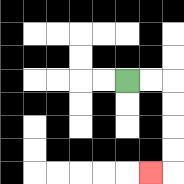{'start': '[5, 3]', 'end': '[6, 7]', 'path_directions': 'R,R,D,D,D,D,L', 'path_coordinates': '[[5, 3], [6, 3], [7, 3], [7, 4], [7, 5], [7, 6], [7, 7], [6, 7]]'}